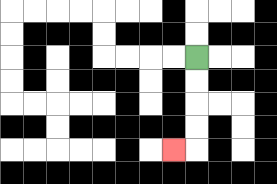{'start': '[8, 2]', 'end': '[7, 6]', 'path_directions': 'D,D,D,D,L', 'path_coordinates': '[[8, 2], [8, 3], [8, 4], [8, 5], [8, 6], [7, 6]]'}